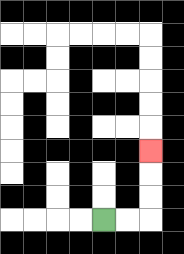{'start': '[4, 9]', 'end': '[6, 6]', 'path_directions': 'R,R,U,U,U', 'path_coordinates': '[[4, 9], [5, 9], [6, 9], [6, 8], [6, 7], [6, 6]]'}